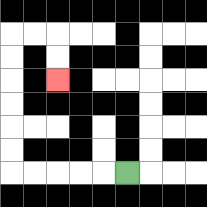{'start': '[5, 7]', 'end': '[2, 3]', 'path_directions': 'L,L,L,L,L,U,U,U,U,U,U,R,R,D,D', 'path_coordinates': '[[5, 7], [4, 7], [3, 7], [2, 7], [1, 7], [0, 7], [0, 6], [0, 5], [0, 4], [0, 3], [0, 2], [0, 1], [1, 1], [2, 1], [2, 2], [2, 3]]'}